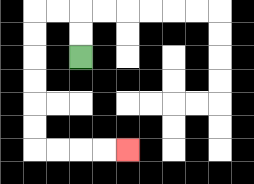{'start': '[3, 2]', 'end': '[5, 6]', 'path_directions': 'U,U,L,L,D,D,D,D,D,D,R,R,R,R', 'path_coordinates': '[[3, 2], [3, 1], [3, 0], [2, 0], [1, 0], [1, 1], [1, 2], [1, 3], [1, 4], [1, 5], [1, 6], [2, 6], [3, 6], [4, 6], [5, 6]]'}